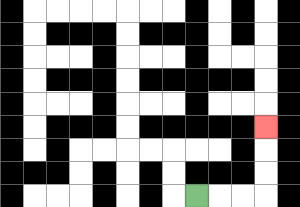{'start': '[8, 8]', 'end': '[11, 5]', 'path_directions': 'R,R,R,U,U,U', 'path_coordinates': '[[8, 8], [9, 8], [10, 8], [11, 8], [11, 7], [11, 6], [11, 5]]'}